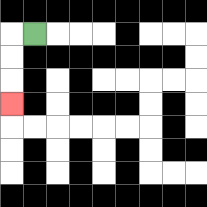{'start': '[1, 1]', 'end': '[0, 4]', 'path_directions': 'L,D,D,D', 'path_coordinates': '[[1, 1], [0, 1], [0, 2], [0, 3], [0, 4]]'}